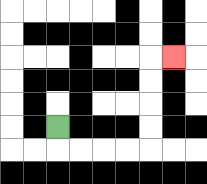{'start': '[2, 5]', 'end': '[7, 2]', 'path_directions': 'D,R,R,R,R,U,U,U,U,R', 'path_coordinates': '[[2, 5], [2, 6], [3, 6], [4, 6], [5, 6], [6, 6], [6, 5], [6, 4], [6, 3], [6, 2], [7, 2]]'}